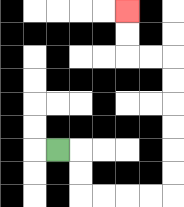{'start': '[2, 6]', 'end': '[5, 0]', 'path_directions': 'R,D,D,R,R,R,R,U,U,U,U,U,U,L,L,U,U', 'path_coordinates': '[[2, 6], [3, 6], [3, 7], [3, 8], [4, 8], [5, 8], [6, 8], [7, 8], [7, 7], [7, 6], [7, 5], [7, 4], [7, 3], [7, 2], [6, 2], [5, 2], [5, 1], [5, 0]]'}